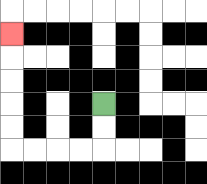{'start': '[4, 4]', 'end': '[0, 1]', 'path_directions': 'D,D,L,L,L,L,U,U,U,U,U', 'path_coordinates': '[[4, 4], [4, 5], [4, 6], [3, 6], [2, 6], [1, 6], [0, 6], [0, 5], [0, 4], [0, 3], [0, 2], [0, 1]]'}